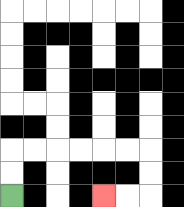{'start': '[0, 8]', 'end': '[4, 8]', 'path_directions': 'U,U,R,R,R,R,R,R,D,D,L,L', 'path_coordinates': '[[0, 8], [0, 7], [0, 6], [1, 6], [2, 6], [3, 6], [4, 6], [5, 6], [6, 6], [6, 7], [6, 8], [5, 8], [4, 8]]'}